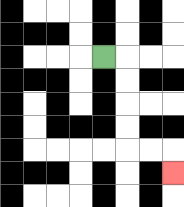{'start': '[4, 2]', 'end': '[7, 7]', 'path_directions': 'R,D,D,D,D,R,R,D', 'path_coordinates': '[[4, 2], [5, 2], [5, 3], [5, 4], [5, 5], [5, 6], [6, 6], [7, 6], [7, 7]]'}